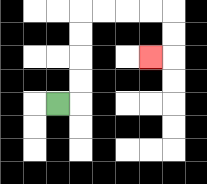{'start': '[2, 4]', 'end': '[6, 2]', 'path_directions': 'R,U,U,U,U,R,R,R,R,D,D,L', 'path_coordinates': '[[2, 4], [3, 4], [3, 3], [3, 2], [3, 1], [3, 0], [4, 0], [5, 0], [6, 0], [7, 0], [7, 1], [7, 2], [6, 2]]'}